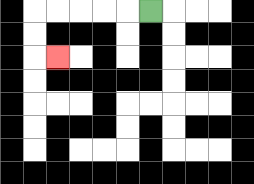{'start': '[6, 0]', 'end': '[2, 2]', 'path_directions': 'L,L,L,L,L,D,D,R', 'path_coordinates': '[[6, 0], [5, 0], [4, 0], [3, 0], [2, 0], [1, 0], [1, 1], [1, 2], [2, 2]]'}